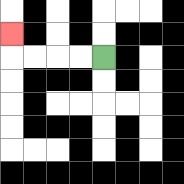{'start': '[4, 2]', 'end': '[0, 1]', 'path_directions': 'L,L,L,L,U', 'path_coordinates': '[[4, 2], [3, 2], [2, 2], [1, 2], [0, 2], [0, 1]]'}